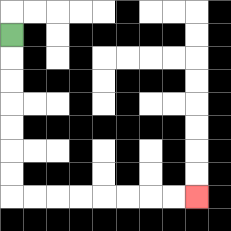{'start': '[0, 1]', 'end': '[8, 8]', 'path_directions': 'D,D,D,D,D,D,D,R,R,R,R,R,R,R,R', 'path_coordinates': '[[0, 1], [0, 2], [0, 3], [0, 4], [0, 5], [0, 6], [0, 7], [0, 8], [1, 8], [2, 8], [3, 8], [4, 8], [5, 8], [6, 8], [7, 8], [8, 8]]'}